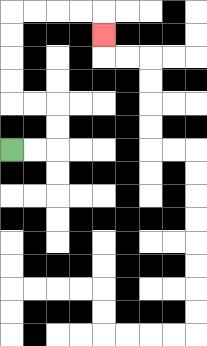{'start': '[0, 6]', 'end': '[4, 1]', 'path_directions': 'R,R,U,U,L,L,U,U,U,U,R,R,R,R,D', 'path_coordinates': '[[0, 6], [1, 6], [2, 6], [2, 5], [2, 4], [1, 4], [0, 4], [0, 3], [0, 2], [0, 1], [0, 0], [1, 0], [2, 0], [3, 0], [4, 0], [4, 1]]'}